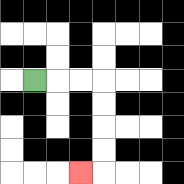{'start': '[1, 3]', 'end': '[3, 7]', 'path_directions': 'R,R,R,D,D,D,D,L', 'path_coordinates': '[[1, 3], [2, 3], [3, 3], [4, 3], [4, 4], [4, 5], [4, 6], [4, 7], [3, 7]]'}